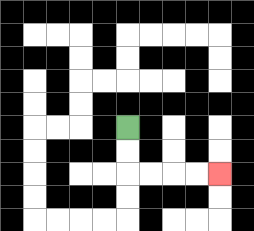{'start': '[5, 5]', 'end': '[9, 7]', 'path_directions': 'D,D,R,R,R,R', 'path_coordinates': '[[5, 5], [5, 6], [5, 7], [6, 7], [7, 7], [8, 7], [9, 7]]'}